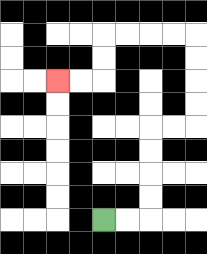{'start': '[4, 9]', 'end': '[2, 3]', 'path_directions': 'R,R,U,U,U,U,R,R,U,U,U,U,L,L,L,L,D,D,L,L', 'path_coordinates': '[[4, 9], [5, 9], [6, 9], [6, 8], [6, 7], [6, 6], [6, 5], [7, 5], [8, 5], [8, 4], [8, 3], [8, 2], [8, 1], [7, 1], [6, 1], [5, 1], [4, 1], [4, 2], [4, 3], [3, 3], [2, 3]]'}